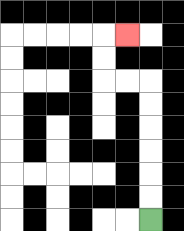{'start': '[6, 9]', 'end': '[5, 1]', 'path_directions': 'U,U,U,U,U,U,L,L,U,U,R', 'path_coordinates': '[[6, 9], [6, 8], [6, 7], [6, 6], [6, 5], [6, 4], [6, 3], [5, 3], [4, 3], [4, 2], [4, 1], [5, 1]]'}